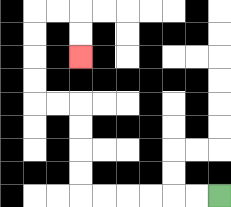{'start': '[9, 8]', 'end': '[3, 2]', 'path_directions': 'L,L,L,L,L,L,U,U,U,U,L,L,U,U,U,U,R,R,D,D', 'path_coordinates': '[[9, 8], [8, 8], [7, 8], [6, 8], [5, 8], [4, 8], [3, 8], [3, 7], [3, 6], [3, 5], [3, 4], [2, 4], [1, 4], [1, 3], [1, 2], [1, 1], [1, 0], [2, 0], [3, 0], [3, 1], [3, 2]]'}